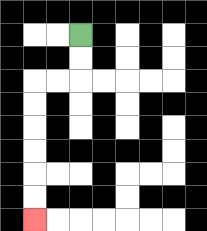{'start': '[3, 1]', 'end': '[1, 9]', 'path_directions': 'D,D,L,L,D,D,D,D,D,D', 'path_coordinates': '[[3, 1], [3, 2], [3, 3], [2, 3], [1, 3], [1, 4], [1, 5], [1, 6], [1, 7], [1, 8], [1, 9]]'}